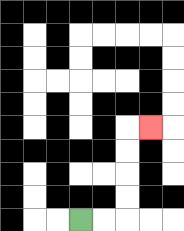{'start': '[3, 9]', 'end': '[6, 5]', 'path_directions': 'R,R,U,U,U,U,R', 'path_coordinates': '[[3, 9], [4, 9], [5, 9], [5, 8], [5, 7], [5, 6], [5, 5], [6, 5]]'}